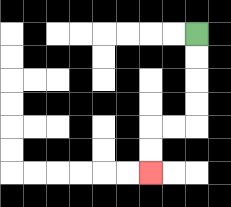{'start': '[8, 1]', 'end': '[6, 7]', 'path_directions': 'D,D,D,D,L,L,D,D', 'path_coordinates': '[[8, 1], [8, 2], [8, 3], [8, 4], [8, 5], [7, 5], [6, 5], [6, 6], [6, 7]]'}